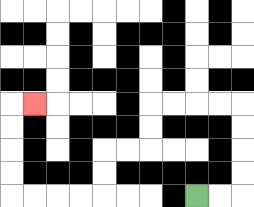{'start': '[8, 8]', 'end': '[1, 4]', 'path_directions': 'R,R,U,U,U,U,L,L,L,L,D,D,L,L,D,D,L,L,L,L,U,U,U,U,R', 'path_coordinates': '[[8, 8], [9, 8], [10, 8], [10, 7], [10, 6], [10, 5], [10, 4], [9, 4], [8, 4], [7, 4], [6, 4], [6, 5], [6, 6], [5, 6], [4, 6], [4, 7], [4, 8], [3, 8], [2, 8], [1, 8], [0, 8], [0, 7], [0, 6], [0, 5], [0, 4], [1, 4]]'}